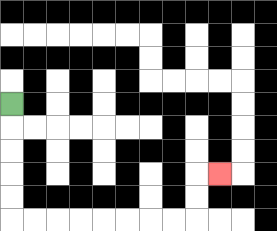{'start': '[0, 4]', 'end': '[9, 7]', 'path_directions': 'D,D,D,D,D,R,R,R,R,R,R,R,R,U,U,R', 'path_coordinates': '[[0, 4], [0, 5], [0, 6], [0, 7], [0, 8], [0, 9], [1, 9], [2, 9], [3, 9], [4, 9], [5, 9], [6, 9], [7, 9], [8, 9], [8, 8], [8, 7], [9, 7]]'}